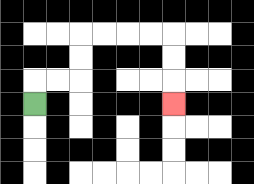{'start': '[1, 4]', 'end': '[7, 4]', 'path_directions': 'U,R,R,U,U,R,R,R,R,D,D,D', 'path_coordinates': '[[1, 4], [1, 3], [2, 3], [3, 3], [3, 2], [3, 1], [4, 1], [5, 1], [6, 1], [7, 1], [7, 2], [7, 3], [7, 4]]'}